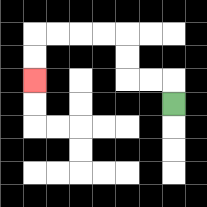{'start': '[7, 4]', 'end': '[1, 3]', 'path_directions': 'U,L,L,U,U,L,L,L,L,D,D', 'path_coordinates': '[[7, 4], [7, 3], [6, 3], [5, 3], [5, 2], [5, 1], [4, 1], [3, 1], [2, 1], [1, 1], [1, 2], [1, 3]]'}